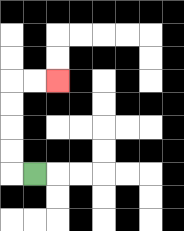{'start': '[1, 7]', 'end': '[2, 3]', 'path_directions': 'L,U,U,U,U,R,R', 'path_coordinates': '[[1, 7], [0, 7], [0, 6], [0, 5], [0, 4], [0, 3], [1, 3], [2, 3]]'}